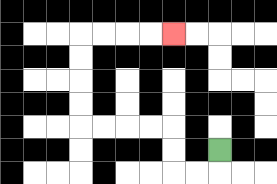{'start': '[9, 6]', 'end': '[7, 1]', 'path_directions': 'D,L,L,U,U,L,L,L,L,U,U,U,U,R,R,R,R', 'path_coordinates': '[[9, 6], [9, 7], [8, 7], [7, 7], [7, 6], [7, 5], [6, 5], [5, 5], [4, 5], [3, 5], [3, 4], [3, 3], [3, 2], [3, 1], [4, 1], [5, 1], [6, 1], [7, 1]]'}